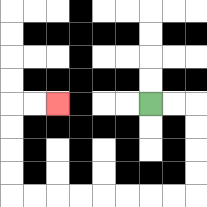{'start': '[6, 4]', 'end': '[2, 4]', 'path_directions': 'R,R,D,D,D,D,L,L,L,L,L,L,L,L,U,U,U,U,R,R', 'path_coordinates': '[[6, 4], [7, 4], [8, 4], [8, 5], [8, 6], [8, 7], [8, 8], [7, 8], [6, 8], [5, 8], [4, 8], [3, 8], [2, 8], [1, 8], [0, 8], [0, 7], [0, 6], [0, 5], [0, 4], [1, 4], [2, 4]]'}